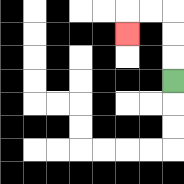{'start': '[7, 3]', 'end': '[5, 1]', 'path_directions': 'U,U,U,L,L,D', 'path_coordinates': '[[7, 3], [7, 2], [7, 1], [7, 0], [6, 0], [5, 0], [5, 1]]'}